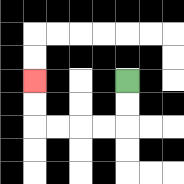{'start': '[5, 3]', 'end': '[1, 3]', 'path_directions': 'D,D,L,L,L,L,U,U', 'path_coordinates': '[[5, 3], [5, 4], [5, 5], [4, 5], [3, 5], [2, 5], [1, 5], [1, 4], [1, 3]]'}